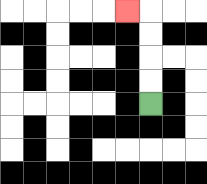{'start': '[6, 4]', 'end': '[5, 0]', 'path_directions': 'U,U,U,U,L', 'path_coordinates': '[[6, 4], [6, 3], [6, 2], [6, 1], [6, 0], [5, 0]]'}